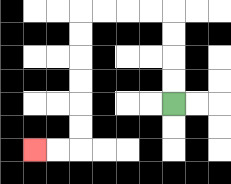{'start': '[7, 4]', 'end': '[1, 6]', 'path_directions': 'U,U,U,U,L,L,L,L,D,D,D,D,D,D,L,L', 'path_coordinates': '[[7, 4], [7, 3], [7, 2], [7, 1], [7, 0], [6, 0], [5, 0], [4, 0], [3, 0], [3, 1], [3, 2], [3, 3], [3, 4], [3, 5], [3, 6], [2, 6], [1, 6]]'}